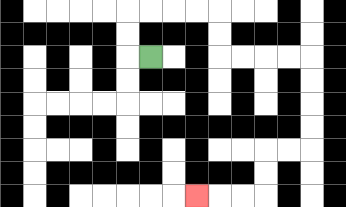{'start': '[6, 2]', 'end': '[8, 8]', 'path_directions': 'L,U,U,R,R,R,R,D,D,R,R,R,R,D,D,D,D,L,L,D,D,L,L,L', 'path_coordinates': '[[6, 2], [5, 2], [5, 1], [5, 0], [6, 0], [7, 0], [8, 0], [9, 0], [9, 1], [9, 2], [10, 2], [11, 2], [12, 2], [13, 2], [13, 3], [13, 4], [13, 5], [13, 6], [12, 6], [11, 6], [11, 7], [11, 8], [10, 8], [9, 8], [8, 8]]'}